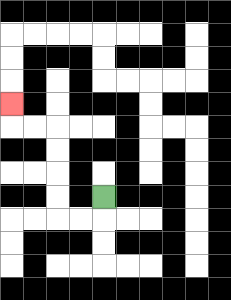{'start': '[4, 8]', 'end': '[0, 4]', 'path_directions': 'D,L,L,U,U,U,U,L,L,U', 'path_coordinates': '[[4, 8], [4, 9], [3, 9], [2, 9], [2, 8], [2, 7], [2, 6], [2, 5], [1, 5], [0, 5], [0, 4]]'}